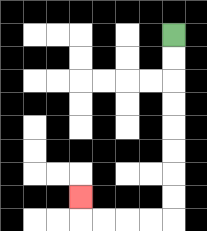{'start': '[7, 1]', 'end': '[3, 8]', 'path_directions': 'D,D,D,D,D,D,D,D,L,L,L,L,U', 'path_coordinates': '[[7, 1], [7, 2], [7, 3], [7, 4], [7, 5], [7, 6], [7, 7], [7, 8], [7, 9], [6, 9], [5, 9], [4, 9], [3, 9], [3, 8]]'}